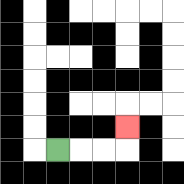{'start': '[2, 6]', 'end': '[5, 5]', 'path_directions': 'R,R,R,U', 'path_coordinates': '[[2, 6], [3, 6], [4, 6], [5, 6], [5, 5]]'}